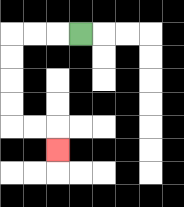{'start': '[3, 1]', 'end': '[2, 6]', 'path_directions': 'L,L,L,D,D,D,D,R,R,D', 'path_coordinates': '[[3, 1], [2, 1], [1, 1], [0, 1], [0, 2], [0, 3], [0, 4], [0, 5], [1, 5], [2, 5], [2, 6]]'}